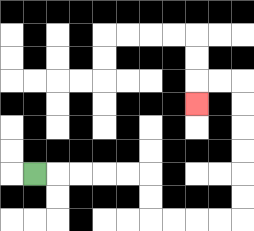{'start': '[1, 7]', 'end': '[8, 4]', 'path_directions': 'R,R,R,R,R,D,D,R,R,R,R,U,U,U,U,U,U,L,L,D', 'path_coordinates': '[[1, 7], [2, 7], [3, 7], [4, 7], [5, 7], [6, 7], [6, 8], [6, 9], [7, 9], [8, 9], [9, 9], [10, 9], [10, 8], [10, 7], [10, 6], [10, 5], [10, 4], [10, 3], [9, 3], [8, 3], [8, 4]]'}